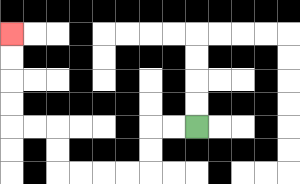{'start': '[8, 5]', 'end': '[0, 1]', 'path_directions': 'L,L,D,D,L,L,L,L,U,U,L,L,U,U,U,U', 'path_coordinates': '[[8, 5], [7, 5], [6, 5], [6, 6], [6, 7], [5, 7], [4, 7], [3, 7], [2, 7], [2, 6], [2, 5], [1, 5], [0, 5], [0, 4], [0, 3], [0, 2], [0, 1]]'}